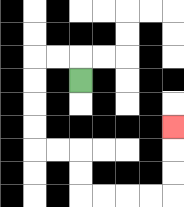{'start': '[3, 3]', 'end': '[7, 5]', 'path_directions': 'U,L,L,D,D,D,D,R,R,D,D,R,R,R,R,U,U,U', 'path_coordinates': '[[3, 3], [3, 2], [2, 2], [1, 2], [1, 3], [1, 4], [1, 5], [1, 6], [2, 6], [3, 6], [3, 7], [3, 8], [4, 8], [5, 8], [6, 8], [7, 8], [7, 7], [7, 6], [7, 5]]'}